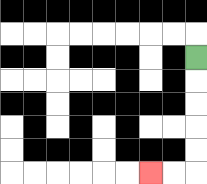{'start': '[8, 2]', 'end': '[6, 7]', 'path_directions': 'D,D,D,D,D,L,L', 'path_coordinates': '[[8, 2], [8, 3], [8, 4], [8, 5], [8, 6], [8, 7], [7, 7], [6, 7]]'}